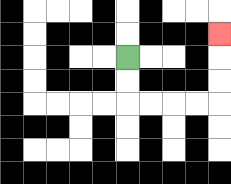{'start': '[5, 2]', 'end': '[9, 1]', 'path_directions': 'D,D,R,R,R,R,U,U,U', 'path_coordinates': '[[5, 2], [5, 3], [5, 4], [6, 4], [7, 4], [8, 4], [9, 4], [9, 3], [9, 2], [9, 1]]'}